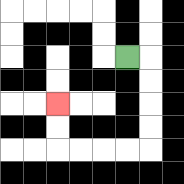{'start': '[5, 2]', 'end': '[2, 4]', 'path_directions': 'R,D,D,D,D,L,L,L,L,U,U', 'path_coordinates': '[[5, 2], [6, 2], [6, 3], [6, 4], [6, 5], [6, 6], [5, 6], [4, 6], [3, 6], [2, 6], [2, 5], [2, 4]]'}